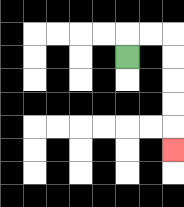{'start': '[5, 2]', 'end': '[7, 6]', 'path_directions': 'U,R,R,D,D,D,D,D', 'path_coordinates': '[[5, 2], [5, 1], [6, 1], [7, 1], [7, 2], [7, 3], [7, 4], [7, 5], [7, 6]]'}